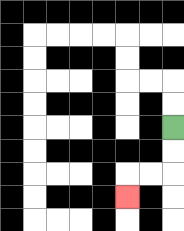{'start': '[7, 5]', 'end': '[5, 8]', 'path_directions': 'D,D,L,L,D', 'path_coordinates': '[[7, 5], [7, 6], [7, 7], [6, 7], [5, 7], [5, 8]]'}